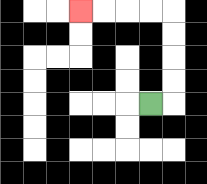{'start': '[6, 4]', 'end': '[3, 0]', 'path_directions': 'R,U,U,U,U,L,L,L,L', 'path_coordinates': '[[6, 4], [7, 4], [7, 3], [7, 2], [7, 1], [7, 0], [6, 0], [5, 0], [4, 0], [3, 0]]'}